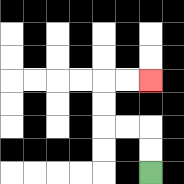{'start': '[6, 7]', 'end': '[6, 3]', 'path_directions': 'U,U,L,L,U,U,R,R', 'path_coordinates': '[[6, 7], [6, 6], [6, 5], [5, 5], [4, 5], [4, 4], [4, 3], [5, 3], [6, 3]]'}